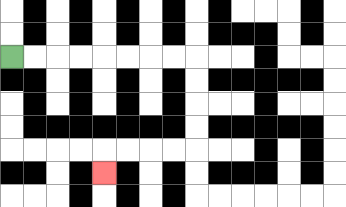{'start': '[0, 2]', 'end': '[4, 7]', 'path_directions': 'R,R,R,R,R,R,R,R,D,D,D,D,L,L,L,L,D', 'path_coordinates': '[[0, 2], [1, 2], [2, 2], [3, 2], [4, 2], [5, 2], [6, 2], [7, 2], [8, 2], [8, 3], [8, 4], [8, 5], [8, 6], [7, 6], [6, 6], [5, 6], [4, 6], [4, 7]]'}